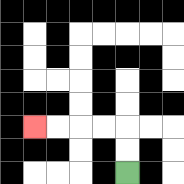{'start': '[5, 7]', 'end': '[1, 5]', 'path_directions': 'U,U,L,L,L,L', 'path_coordinates': '[[5, 7], [5, 6], [5, 5], [4, 5], [3, 5], [2, 5], [1, 5]]'}